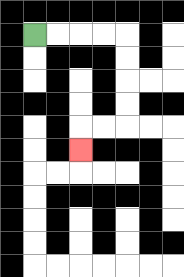{'start': '[1, 1]', 'end': '[3, 6]', 'path_directions': 'R,R,R,R,D,D,D,D,L,L,D', 'path_coordinates': '[[1, 1], [2, 1], [3, 1], [4, 1], [5, 1], [5, 2], [5, 3], [5, 4], [5, 5], [4, 5], [3, 5], [3, 6]]'}